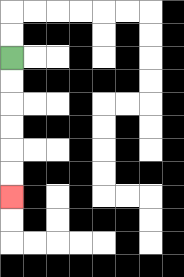{'start': '[0, 2]', 'end': '[0, 8]', 'path_directions': 'D,D,D,D,D,D', 'path_coordinates': '[[0, 2], [0, 3], [0, 4], [0, 5], [0, 6], [0, 7], [0, 8]]'}